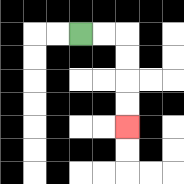{'start': '[3, 1]', 'end': '[5, 5]', 'path_directions': 'R,R,D,D,D,D', 'path_coordinates': '[[3, 1], [4, 1], [5, 1], [5, 2], [5, 3], [5, 4], [5, 5]]'}